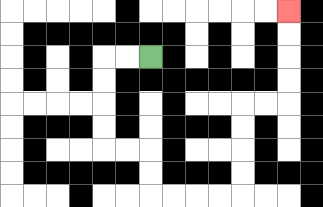{'start': '[6, 2]', 'end': '[12, 0]', 'path_directions': 'L,L,D,D,D,D,R,R,D,D,R,R,R,R,U,U,U,U,R,R,U,U,U,U', 'path_coordinates': '[[6, 2], [5, 2], [4, 2], [4, 3], [4, 4], [4, 5], [4, 6], [5, 6], [6, 6], [6, 7], [6, 8], [7, 8], [8, 8], [9, 8], [10, 8], [10, 7], [10, 6], [10, 5], [10, 4], [11, 4], [12, 4], [12, 3], [12, 2], [12, 1], [12, 0]]'}